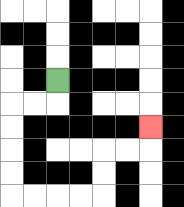{'start': '[2, 3]', 'end': '[6, 5]', 'path_directions': 'D,L,L,D,D,D,D,R,R,R,R,U,U,R,R,U', 'path_coordinates': '[[2, 3], [2, 4], [1, 4], [0, 4], [0, 5], [0, 6], [0, 7], [0, 8], [1, 8], [2, 8], [3, 8], [4, 8], [4, 7], [4, 6], [5, 6], [6, 6], [6, 5]]'}